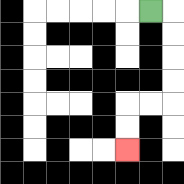{'start': '[6, 0]', 'end': '[5, 6]', 'path_directions': 'R,D,D,D,D,L,L,D,D', 'path_coordinates': '[[6, 0], [7, 0], [7, 1], [7, 2], [7, 3], [7, 4], [6, 4], [5, 4], [5, 5], [5, 6]]'}